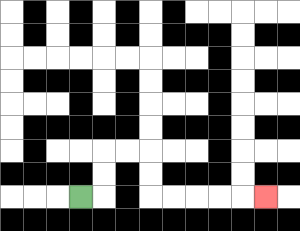{'start': '[3, 8]', 'end': '[11, 8]', 'path_directions': 'R,U,U,R,R,D,D,R,R,R,R,R', 'path_coordinates': '[[3, 8], [4, 8], [4, 7], [4, 6], [5, 6], [6, 6], [6, 7], [6, 8], [7, 8], [8, 8], [9, 8], [10, 8], [11, 8]]'}